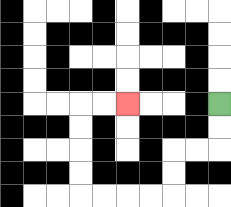{'start': '[9, 4]', 'end': '[5, 4]', 'path_directions': 'D,D,L,L,D,D,L,L,L,L,U,U,U,U,R,R', 'path_coordinates': '[[9, 4], [9, 5], [9, 6], [8, 6], [7, 6], [7, 7], [7, 8], [6, 8], [5, 8], [4, 8], [3, 8], [3, 7], [3, 6], [3, 5], [3, 4], [4, 4], [5, 4]]'}